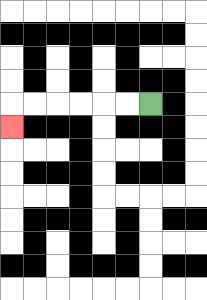{'start': '[6, 4]', 'end': '[0, 5]', 'path_directions': 'L,L,L,L,L,L,D', 'path_coordinates': '[[6, 4], [5, 4], [4, 4], [3, 4], [2, 4], [1, 4], [0, 4], [0, 5]]'}